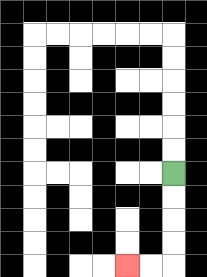{'start': '[7, 7]', 'end': '[5, 11]', 'path_directions': 'D,D,D,D,L,L', 'path_coordinates': '[[7, 7], [7, 8], [7, 9], [7, 10], [7, 11], [6, 11], [5, 11]]'}